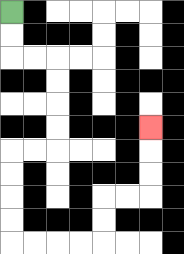{'start': '[0, 0]', 'end': '[6, 5]', 'path_directions': 'D,D,R,R,D,D,D,D,L,L,D,D,D,D,R,R,R,R,U,U,R,R,U,U,U', 'path_coordinates': '[[0, 0], [0, 1], [0, 2], [1, 2], [2, 2], [2, 3], [2, 4], [2, 5], [2, 6], [1, 6], [0, 6], [0, 7], [0, 8], [0, 9], [0, 10], [1, 10], [2, 10], [3, 10], [4, 10], [4, 9], [4, 8], [5, 8], [6, 8], [6, 7], [6, 6], [6, 5]]'}